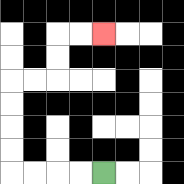{'start': '[4, 7]', 'end': '[4, 1]', 'path_directions': 'L,L,L,L,U,U,U,U,R,R,U,U,R,R', 'path_coordinates': '[[4, 7], [3, 7], [2, 7], [1, 7], [0, 7], [0, 6], [0, 5], [0, 4], [0, 3], [1, 3], [2, 3], [2, 2], [2, 1], [3, 1], [4, 1]]'}